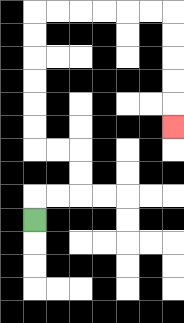{'start': '[1, 9]', 'end': '[7, 5]', 'path_directions': 'U,R,R,U,U,L,L,U,U,U,U,U,U,R,R,R,R,R,R,D,D,D,D,D', 'path_coordinates': '[[1, 9], [1, 8], [2, 8], [3, 8], [3, 7], [3, 6], [2, 6], [1, 6], [1, 5], [1, 4], [1, 3], [1, 2], [1, 1], [1, 0], [2, 0], [3, 0], [4, 0], [5, 0], [6, 0], [7, 0], [7, 1], [7, 2], [7, 3], [7, 4], [7, 5]]'}